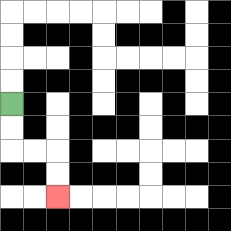{'start': '[0, 4]', 'end': '[2, 8]', 'path_directions': 'D,D,R,R,D,D', 'path_coordinates': '[[0, 4], [0, 5], [0, 6], [1, 6], [2, 6], [2, 7], [2, 8]]'}